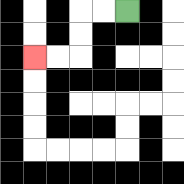{'start': '[5, 0]', 'end': '[1, 2]', 'path_directions': 'L,L,D,D,L,L', 'path_coordinates': '[[5, 0], [4, 0], [3, 0], [3, 1], [3, 2], [2, 2], [1, 2]]'}